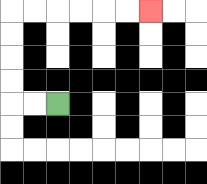{'start': '[2, 4]', 'end': '[6, 0]', 'path_directions': 'L,L,U,U,U,U,R,R,R,R,R,R', 'path_coordinates': '[[2, 4], [1, 4], [0, 4], [0, 3], [0, 2], [0, 1], [0, 0], [1, 0], [2, 0], [3, 0], [4, 0], [5, 0], [6, 0]]'}